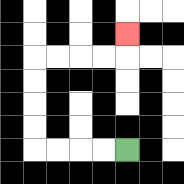{'start': '[5, 6]', 'end': '[5, 1]', 'path_directions': 'L,L,L,L,U,U,U,U,R,R,R,R,U', 'path_coordinates': '[[5, 6], [4, 6], [3, 6], [2, 6], [1, 6], [1, 5], [1, 4], [1, 3], [1, 2], [2, 2], [3, 2], [4, 2], [5, 2], [5, 1]]'}